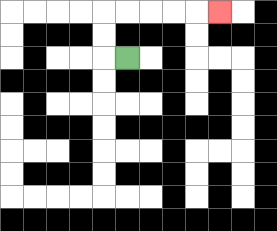{'start': '[5, 2]', 'end': '[9, 0]', 'path_directions': 'L,U,U,R,R,R,R,R', 'path_coordinates': '[[5, 2], [4, 2], [4, 1], [4, 0], [5, 0], [6, 0], [7, 0], [8, 0], [9, 0]]'}